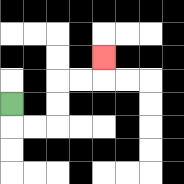{'start': '[0, 4]', 'end': '[4, 2]', 'path_directions': 'D,R,R,U,U,R,R,U', 'path_coordinates': '[[0, 4], [0, 5], [1, 5], [2, 5], [2, 4], [2, 3], [3, 3], [4, 3], [4, 2]]'}